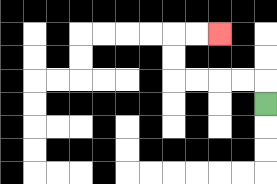{'start': '[11, 4]', 'end': '[9, 1]', 'path_directions': 'U,L,L,L,L,U,U,R,R', 'path_coordinates': '[[11, 4], [11, 3], [10, 3], [9, 3], [8, 3], [7, 3], [7, 2], [7, 1], [8, 1], [9, 1]]'}